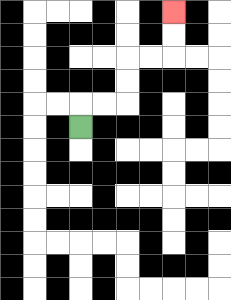{'start': '[3, 5]', 'end': '[7, 0]', 'path_directions': 'U,R,R,U,U,R,R,U,U', 'path_coordinates': '[[3, 5], [3, 4], [4, 4], [5, 4], [5, 3], [5, 2], [6, 2], [7, 2], [7, 1], [7, 0]]'}